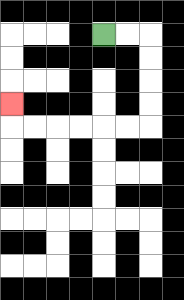{'start': '[4, 1]', 'end': '[0, 4]', 'path_directions': 'R,R,D,D,D,D,L,L,L,L,L,L,U', 'path_coordinates': '[[4, 1], [5, 1], [6, 1], [6, 2], [6, 3], [6, 4], [6, 5], [5, 5], [4, 5], [3, 5], [2, 5], [1, 5], [0, 5], [0, 4]]'}